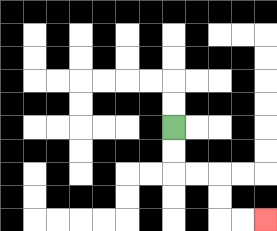{'start': '[7, 5]', 'end': '[11, 9]', 'path_directions': 'D,D,R,R,D,D,R,R', 'path_coordinates': '[[7, 5], [7, 6], [7, 7], [8, 7], [9, 7], [9, 8], [9, 9], [10, 9], [11, 9]]'}